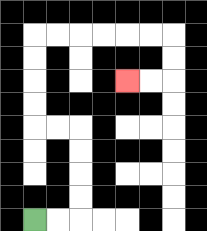{'start': '[1, 9]', 'end': '[5, 3]', 'path_directions': 'R,R,U,U,U,U,L,L,U,U,U,U,R,R,R,R,R,R,D,D,L,L', 'path_coordinates': '[[1, 9], [2, 9], [3, 9], [3, 8], [3, 7], [3, 6], [3, 5], [2, 5], [1, 5], [1, 4], [1, 3], [1, 2], [1, 1], [2, 1], [3, 1], [4, 1], [5, 1], [6, 1], [7, 1], [7, 2], [7, 3], [6, 3], [5, 3]]'}